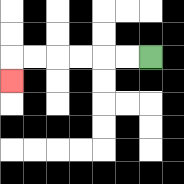{'start': '[6, 2]', 'end': '[0, 3]', 'path_directions': 'L,L,L,L,L,L,D', 'path_coordinates': '[[6, 2], [5, 2], [4, 2], [3, 2], [2, 2], [1, 2], [0, 2], [0, 3]]'}